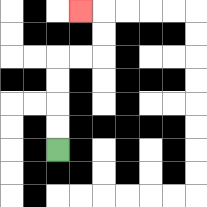{'start': '[2, 6]', 'end': '[3, 0]', 'path_directions': 'U,U,U,U,R,R,U,U,L', 'path_coordinates': '[[2, 6], [2, 5], [2, 4], [2, 3], [2, 2], [3, 2], [4, 2], [4, 1], [4, 0], [3, 0]]'}